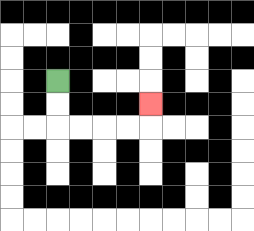{'start': '[2, 3]', 'end': '[6, 4]', 'path_directions': 'D,D,R,R,R,R,U', 'path_coordinates': '[[2, 3], [2, 4], [2, 5], [3, 5], [4, 5], [5, 5], [6, 5], [6, 4]]'}